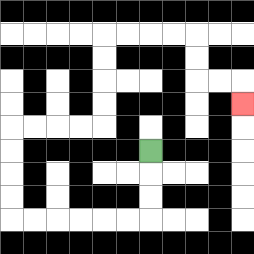{'start': '[6, 6]', 'end': '[10, 4]', 'path_directions': 'D,D,D,L,L,L,L,L,L,U,U,U,U,R,R,R,R,U,U,U,U,R,R,R,R,D,D,R,R,D', 'path_coordinates': '[[6, 6], [6, 7], [6, 8], [6, 9], [5, 9], [4, 9], [3, 9], [2, 9], [1, 9], [0, 9], [0, 8], [0, 7], [0, 6], [0, 5], [1, 5], [2, 5], [3, 5], [4, 5], [4, 4], [4, 3], [4, 2], [4, 1], [5, 1], [6, 1], [7, 1], [8, 1], [8, 2], [8, 3], [9, 3], [10, 3], [10, 4]]'}